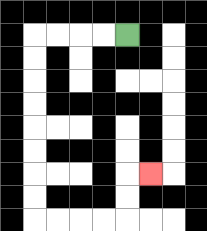{'start': '[5, 1]', 'end': '[6, 7]', 'path_directions': 'L,L,L,L,D,D,D,D,D,D,D,D,R,R,R,R,U,U,R', 'path_coordinates': '[[5, 1], [4, 1], [3, 1], [2, 1], [1, 1], [1, 2], [1, 3], [1, 4], [1, 5], [1, 6], [1, 7], [1, 8], [1, 9], [2, 9], [3, 9], [4, 9], [5, 9], [5, 8], [5, 7], [6, 7]]'}